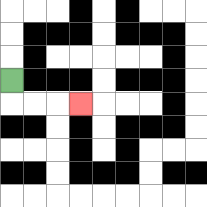{'start': '[0, 3]', 'end': '[3, 4]', 'path_directions': 'D,R,R,R', 'path_coordinates': '[[0, 3], [0, 4], [1, 4], [2, 4], [3, 4]]'}